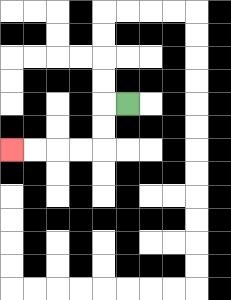{'start': '[5, 4]', 'end': '[0, 6]', 'path_directions': 'L,D,D,L,L,L,L', 'path_coordinates': '[[5, 4], [4, 4], [4, 5], [4, 6], [3, 6], [2, 6], [1, 6], [0, 6]]'}